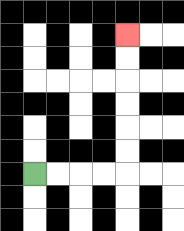{'start': '[1, 7]', 'end': '[5, 1]', 'path_directions': 'R,R,R,R,U,U,U,U,U,U', 'path_coordinates': '[[1, 7], [2, 7], [3, 7], [4, 7], [5, 7], [5, 6], [5, 5], [5, 4], [5, 3], [5, 2], [5, 1]]'}